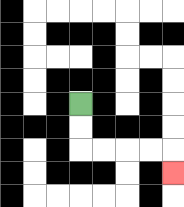{'start': '[3, 4]', 'end': '[7, 7]', 'path_directions': 'D,D,R,R,R,R,D', 'path_coordinates': '[[3, 4], [3, 5], [3, 6], [4, 6], [5, 6], [6, 6], [7, 6], [7, 7]]'}